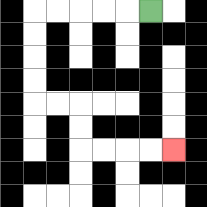{'start': '[6, 0]', 'end': '[7, 6]', 'path_directions': 'L,L,L,L,L,D,D,D,D,R,R,D,D,R,R,R,R', 'path_coordinates': '[[6, 0], [5, 0], [4, 0], [3, 0], [2, 0], [1, 0], [1, 1], [1, 2], [1, 3], [1, 4], [2, 4], [3, 4], [3, 5], [3, 6], [4, 6], [5, 6], [6, 6], [7, 6]]'}